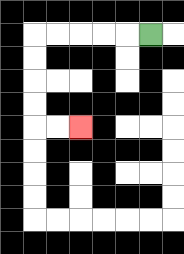{'start': '[6, 1]', 'end': '[3, 5]', 'path_directions': 'L,L,L,L,L,D,D,D,D,R,R', 'path_coordinates': '[[6, 1], [5, 1], [4, 1], [3, 1], [2, 1], [1, 1], [1, 2], [1, 3], [1, 4], [1, 5], [2, 5], [3, 5]]'}